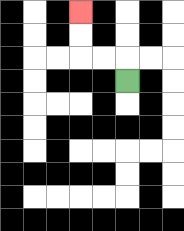{'start': '[5, 3]', 'end': '[3, 0]', 'path_directions': 'U,L,L,U,U', 'path_coordinates': '[[5, 3], [5, 2], [4, 2], [3, 2], [3, 1], [3, 0]]'}